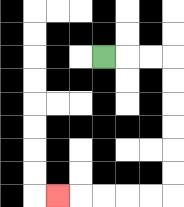{'start': '[4, 2]', 'end': '[2, 8]', 'path_directions': 'R,R,R,D,D,D,D,D,D,L,L,L,L,L', 'path_coordinates': '[[4, 2], [5, 2], [6, 2], [7, 2], [7, 3], [7, 4], [7, 5], [7, 6], [7, 7], [7, 8], [6, 8], [5, 8], [4, 8], [3, 8], [2, 8]]'}